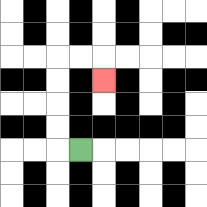{'start': '[3, 6]', 'end': '[4, 3]', 'path_directions': 'L,U,U,U,U,R,R,D', 'path_coordinates': '[[3, 6], [2, 6], [2, 5], [2, 4], [2, 3], [2, 2], [3, 2], [4, 2], [4, 3]]'}